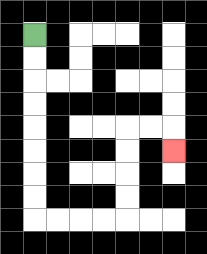{'start': '[1, 1]', 'end': '[7, 6]', 'path_directions': 'D,D,D,D,D,D,D,D,R,R,R,R,U,U,U,U,R,R,D', 'path_coordinates': '[[1, 1], [1, 2], [1, 3], [1, 4], [1, 5], [1, 6], [1, 7], [1, 8], [1, 9], [2, 9], [3, 9], [4, 9], [5, 9], [5, 8], [5, 7], [5, 6], [5, 5], [6, 5], [7, 5], [7, 6]]'}